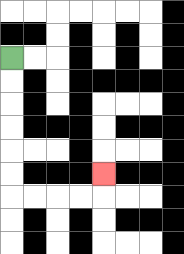{'start': '[0, 2]', 'end': '[4, 7]', 'path_directions': 'D,D,D,D,D,D,R,R,R,R,U', 'path_coordinates': '[[0, 2], [0, 3], [0, 4], [0, 5], [0, 6], [0, 7], [0, 8], [1, 8], [2, 8], [3, 8], [4, 8], [4, 7]]'}